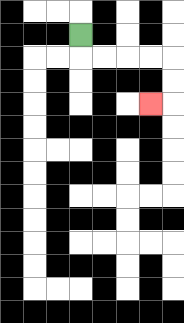{'start': '[3, 1]', 'end': '[6, 4]', 'path_directions': 'D,R,R,R,R,D,D,L', 'path_coordinates': '[[3, 1], [3, 2], [4, 2], [5, 2], [6, 2], [7, 2], [7, 3], [7, 4], [6, 4]]'}